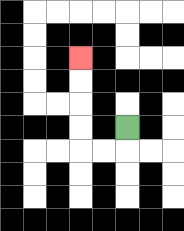{'start': '[5, 5]', 'end': '[3, 2]', 'path_directions': 'D,L,L,U,U,U,U', 'path_coordinates': '[[5, 5], [5, 6], [4, 6], [3, 6], [3, 5], [3, 4], [3, 3], [3, 2]]'}